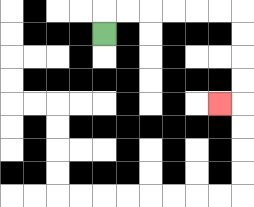{'start': '[4, 1]', 'end': '[9, 4]', 'path_directions': 'U,R,R,R,R,R,R,D,D,D,D,L', 'path_coordinates': '[[4, 1], [4, 0], [5, 0], [6, 0], [7, 0], [8, 0], [9, 0], [10, 0], [10, 1], [10, 2], [10, 3], [10, 4], [9, 4]]'}